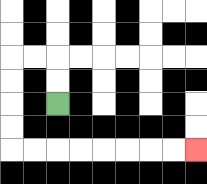{'start': '[2, 4]', 'end': '[8, 6]', 'path_directions': 'U,U,L,L,D,D,D,D,R,R,R,R,R,R,R,R', 'path_coordinates': '[[2, 4], [2, 3], [2, 2], [1, 2], [0, 2], [0, 3], [0, 4], [0, 5], [0, 6], [1, 6], [2, 6], [3, 6], [4, 6], [5, 6], [6, 6], [7, 6], [8, 6]]'}